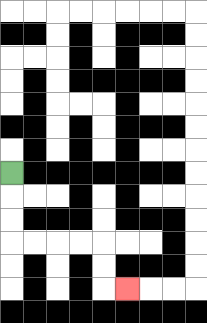{'start': '[0, 7]', 'end': '[5, 12]', 'path_directions': 'D,D,D,R,R,R,R,D,D,R', 'path_coordinates': '[[0, 7], [0, 8], [0, 9], [0, 10], [1, 10], [2, 10], [3, 10], [4, 10], [4, 11], [4, 12], [5, 12]]'}